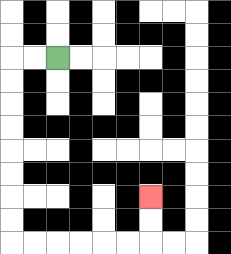{'start': '[2, 2]', 'end': '[6, 8]', 'path_directions': 'L,L,D,D,D,D,D,D,D,D,R,R,R,R,R,R,U,U', 'path_coordinates': '[[2, 2], [1, 2], [0, 2], [0, 3], [0, 4], [0, 5], [0, 6], [0, 7], [0, 8], [0, 9], [0, 10], [1, 10], [2, 10], [3, 10], [4, 10], [5, 10], [6, 10], [6, 9], [6, 8]]'}